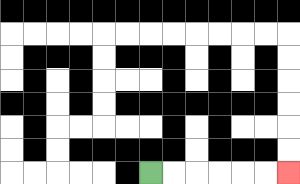{'start': '[6, 7]', 'end': '[12, 7]', 'path_directions': 'R,R,R,R,R,R', 'path_coordinates': '[[6, 7], [7, 7], [8, 7], [9, 7], [10, 7], [11, 7], [12, 7]]'}